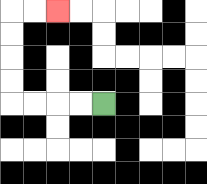{'start': '[4, 4]', 'end': '[2, 0]', 'path_directions': 'L,L,L,L,U,U,U,U,R,R', 'path_coordinates': '[[4, 4], [3, 4], [2, 4], [1, 4], [0, 4], [0, 3], [0, 2], [0, 1], [0, 0], [1, 0], [2, 0]]'}